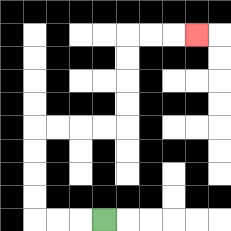{'start': '[4, 9]', 'end': '[8, 1]', 'path_directions': 'L,L,L,U,U,U,U,R,R,R,R,U,U,U,U,R,R,R', 'path_coordinates': '[[4, 9], [3, 9], [2, 9], [1, 9], [1, 8], [1, 7], [1, 6], [1, 5], [2, 5], [3, 5], [4, 5], [5, 5], [5, 4], [5, 3], [5, 2], [5, 1], [6, 1], [7, 1], [8, 1]]'}